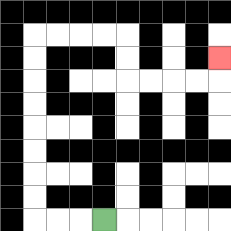{'start': '[4, 9]', 'end': '[9, 2]', 'path_directions': 'L,L,L,U,U,U,U,U,U,U,U,R,R,R,R,D,D,R,R,R,R,U', 'path_coordinates': '[[4, 9], [3, 9], [2, 9], [1, 9], [1, 8], [1, 7], [1, 6], [1, 5], [1, 4], [1, 3], [1, 2], [1, 1], [2, 1], [3, 1], [4, 1], [5, 1], [5, 2], [5, 3], [6, 3], [7, 3], [8, 3], [9, 3], [9, 2]]'}